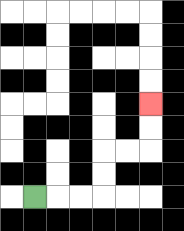{'start': '[1, 8]', 'end': '[6, 4]', 'path_directions': 'R,R,R,U,U,R,R,U,U', 'path_coordinates': '[[1, 8], [2, 8], [3, 8], [4, 8], [4, 7], [4, 6], [5, 6], [6, 6], [6, 5], [6, 4]]'}